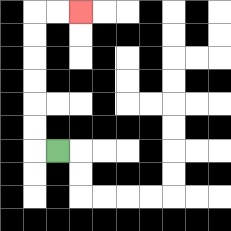{'start': '[2, 6]', 'end': '[3, 0]', 'path_directions': 'L,U,U,U,U,U,U,R,R', 'path_coordinates': '[[2, 6], [1, 6], [1, 5], [1, 4], [1, 3], [1, 2], [1, 1], [1, 0], [2, 0], [3, 0]]'}